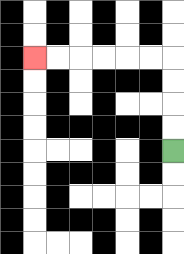{'start': '[7, 6]', 'end': '[1, 2]', 'path_directions': 'U,U,U,U,L,L,L,L,L,L', 'path_coordinates': '[[7, 6], [7, 5], [7, 4], [7, 3], [7, 2], [6, 2], [5, 2], [4, 2], [3, 2], [2, 2], [1, 2]]'}